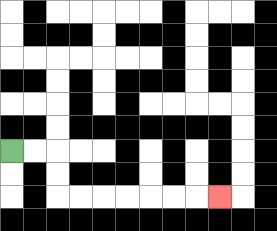{'start': '[0, 6]', 'end': '[9, 8]', 'path_directions': 'R,R,D,D,R,R,R,R,R,R,R', 'path_coordinates': '[[0, 6], [1, 6], [2, 6], [2, 7], [2, 8], [3, 8], [4, 8], [5, 8], [6, 8], [7, 8], [8, 8], [9, 8]]'}